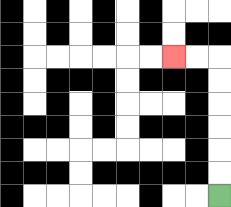{'start': '[9, 8]', 'end': '[7, 2]', 'path_directions': 'U,U,U,U,U,U,L,L', 'path_coordinates': '[[9, 8], [9, 7], [9, 6], [9, 5], [9, 4], [9, 3], [9, 2], [8, 2], [7, 2]]'}